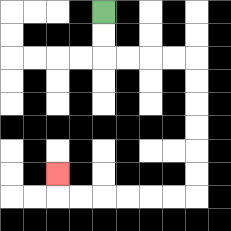{'start': '[4, 0]', 'end': '[2, 7]', 'path_directions': 'D,D,R,R,R,R,D,D,D,D,D,D,L,L,L,L,L,L,U', 'path_coordinates': '[[4, 0], [4, 1], [4, 2], [5, 2], [6, 2], [7, 2], [8, 2], [8, 3], [8, 4], [8, 5], [8, 6], [8, 7], [8, 8], [7, 8], [6, 8], [5, 8], [4, 8], [3, 8], [2, 8], [2, 7]]'}